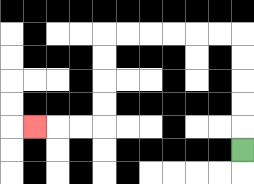{'start': '[10, 6]', 'end': '[1, 5]', 'path_directions': 'U,U,U,U,U,L,L,L,L,L,L,D,D,D,D,L,L,L', 'path_coordinates': '[[10, 6], [10, 5], [10, 4], [10, 3], [10, 2], [10, 1], [9, 1], [8, 1], [7, 1], [6, 1], [5, 1], [4, 1], [4, 2], [4, 3], [4, 4], [4, 5], [3, 5], [2, 5], [1, 5]]'}